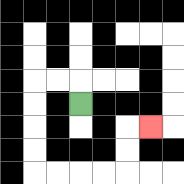{'start': '[3, 4]', 'end': '[6, 5]', 'path_directions': 'U,L,L,D,D,D,D,R,R,R,R,U,U,R', 'path_coordinates': '[[3, 4], [3, 3], [2, 3], [1, 3], [1, 4], [1, 5], [1, 6], [1, 7], [2, 7], [3, 7], [4, 7], [5, 7], [5, 6], [5, 5], [6, 5]]'}